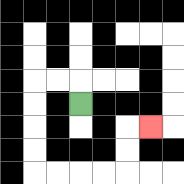{'start': '[3, 4]', 'end': '[6, 5]', 'path_directions': 'U,L,L,D,D,D,D,R,R,R,R,U,U,R', 'path_coordinates': '[[3, 4], [3, 3], [2, 3], [1, 3], [1, 4], [1, 5], [1, 6], [1, 7], [2, 7], [3, 7], [4, 7], [5, 7], [5, 6], [5, 5], [6, 5]]'}